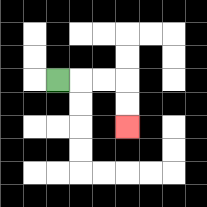{'start': '[2, 3]', 'end': '[5, 5]', 'path_directions': 'R,R,R,D,D', 'path_coordinates': '[[2, 3], [3, 3], [4, 3], [5, 3], [5, 4], [5, 5]]'}